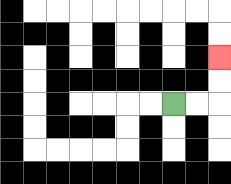{'start': '[7, 4]', 'end': '[9, 2]', 'path_directions': 'R,R,U,U', 'path_coordinates': '[[7, 4], [8, 4], [9, 4], [9, 3], [9, 2]]'}